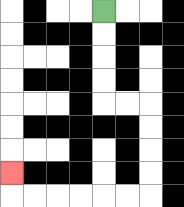{'start': '[4, 0]', 'end': '[0, 7]', 'path_directions': 'D,D,D,D,R,R,D,D,D,D,L,L,L,L,L,L,U', 'path_coordinates': '[[4, 0], [4, 1], [4, 2], [4, 3], [4, 4], [5, 4], [6, 4], [6, 5], [6, 6], [6, 7], [6, 8], [5, 8], [4, 8], [3, 8], [2, 8], [1, 8], [0, 8], [0, 7]]'}